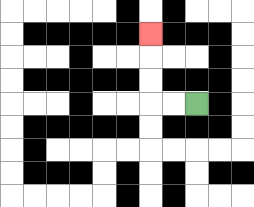{'start': '[8, 4]', 'end': '[6, 1]', 'path_directions': 'L,L,U,U,U', 'path_coordinates': '[[8, 4], [7, 4], [6, 4], [6, 3], [6, 2], [6, 1]]'}